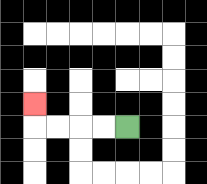{'start': '[5, 5]', 'end': '[1, 4]', 'path_directions': 'L,L,L,L,U', 'path_coordinates': '[[5, 5], [4, 5], [3, 5], [2, 5], [1, 5], [1, 4]]'}